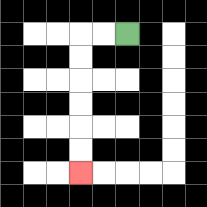{'start': '[5, 1]', 'end': '[3, 7]', 'path_directions': 'L,L,D,D,D,D,D,D', 'path_coordinates': '[[5, 1], [4, 1], [3, 1], [3, 2], [3, 3], [3, 4], [3, 5], [3, 6], [3, 7]]'}